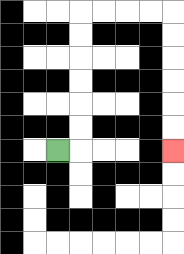{'start': '[2, 6]', 'end': '[7, 6]', 'path_directions': 'R,U,U,U,U,U,U,R,R,R,R,D,D,D,D,D,D', 'path_coordinates': '[[2, 6], [3, 6], [3, 5], [3, 4], [3, 3], [3, 2], [3, 1], [3, 0], [4, 0], [5, 0], [6, 0], [7, 0], [7, 1], [7, 2], [7, 3], [7, 4], [7, 5], [7, 6]]'}